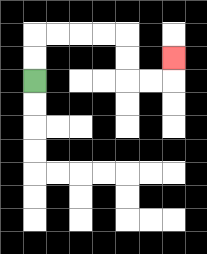{'start': '[1, 3]', 'end': '[7, 2]', 'path_directions': 'U,U,R,R,R,R,D,D,R,R,U', 'path_coordinates': '[[1, 3], [1, 2], [1, 1], [2, 1], [3, 1], [4, 1], [5, 1], [5, 2], [5, 3], [6, 3], [7, 3], [7, 2]]'}